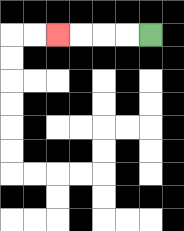{'start': '[6, 1]', 'end': '[2, 1]', 'path_directions': 'L,L,L,L', 'path_coordinates': '[[6, 1], [5, 1], [4, 1], [3, 1], [2, 1]]'}